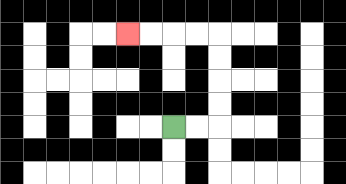{'start': '[7, 5]', 'end': '[5, 1]', 'path_directions': 'R,R,U,U,U,U,L,L,L,L', 'path_coordinates': '[[7, 5], [8, 5], [9, 5], [9, 4], [9, 3], [9, 2], [9, 1], [8, 1], [7, 1], [6, 1], [5, 1]]'}